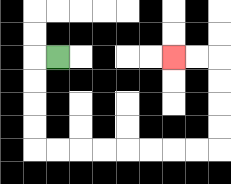{'start': '[2, 2]', 'end': '[7, 2]', 'path_directions': 'L,D,D,D,D,R,R,R,R,R,R,R,R,U,U,U,U,L,L', 'path_coordinates': '[[2, 2], [1, 2], [1, 3], [1, 4], [1, 5], [1, 6], [2, 6], [3, 6], [4, 6], [5, 6], [6, 6], [7, 6], [8, 6], [9, 6], [9, 5], [9, 4], [9, 3], [9, 2], [8, 2], [7, 2]]'}